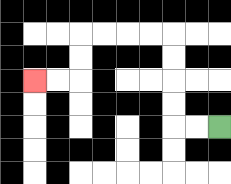{'start': '[9, 5]', 'end': '[1, 3]', 'path_directions': 'L,L,U,U,U,U,L,L,L,L,D,D,L,L', 'path_coordinates': '[[9, 5], [8, 5], [7, 5], [7, 4], [7, 3], [7, 2], [7, 1], [6, 1], [5, 1], [4, 1], [3, 1], [3, 2], [3, 3], [2, 3], [1, 3]]'}